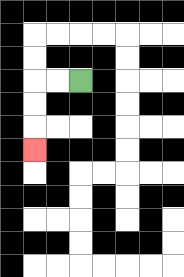{'start': '[3, 3]', 'end': '[1, 6]', 'path_directions': 'L,L,D,D,D', 'path_coordinates': '[[3, 3], [2, 3], [1, 3], [1, 4], [1, 5], [1, 6]]'}